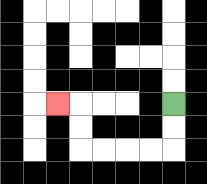{'start': '[7, 4]', 'end': '[2, 4]', 'path_directions': 'D,D,L,L,L,L,U,U,L', 'path_coordinates': '[[7, 4], [7, 5], [7, 6], [6, 6], [5, 6], [4, 6], [3, 6], [3, 5], [3, 4], [2, 4]]'}